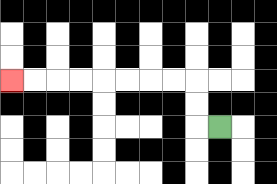{'start': '[9, 5]', 'end': '[0, 3]', 'path_directions': 'L,U,U,L,L,L,L,L,L,L,L', 'path_coordinates': '[[9, 5], [8, 5], [8, 4], [8, 3], [7, 3], [6, 3], [5, 3], [4, 3], [3, 3], [2, 3], [1, 3], [0, 3]]'}